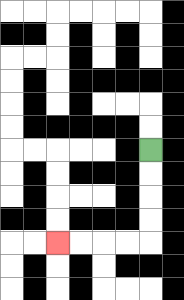{'start': '[6, 6]', 'end': '[2, 10]', 'path_directions': 'D,D,D,D,L,L,L,L', 'path_coordinates': '[[6, 6], [6, 7], [6, 8], [6, 9], [6, 10], [5, 10], [4, 10], [3, 10], [2, 10]]'}